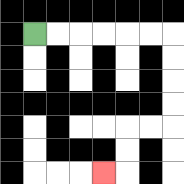{'start': '[1, 1]', 'end': '[4, 7]', 'path_directions': 'R,R,R,R,R,R,D,D,D,D,L,L,D,D,L', 'path_coordinates': '[[1, 1], [2, 1], [3, 1], [4, 1], [5, 1], [6, 1], [7, 1], [7, 2], [7, 3], [7, 4], [7, 5], [6, 5], [5, 5], [5, 6], [5, 7], [4, 7]]'}